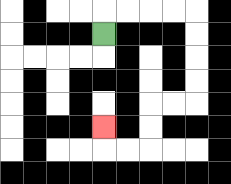{'start': '[4, 1]', 'end': '[4, 5]', 'path_directions': 'U,R,R,R,R,D,D,D,D,L,L,D,D,L,L,U', 'path_coordinates': '[[4, 1], [4, 0], [5, 0], [6, 0], [7, 0], [8, 0], [8, 1], [8, 2], [8, 3], [8, 4], [7, 4], [6, 4], [6, 5], [6, 6], [5, 6], [4, 6], [4, 5]]'}